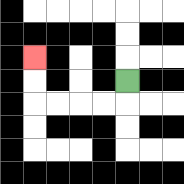{'start': '[5, 3]', 'end': '[1, 2]', 'path_directions': 'D,L,L,L,L,U,U', 'path_coordinates': '[[5, 3], [5, 4], [4, 4], [3, 4], [2, 4], [1, 4], [1, 3], [1, 2]]'}